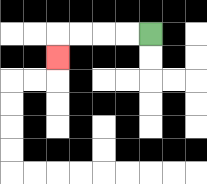{'start': '[6, 1]', 'end': '[2, 2]', 'path_directions': 'L,L,L,L,D', 'path_coordinates': '[[6, 1], [5, 1], [4, 1], [3, 1], [2, 1], [2, 2]]'}